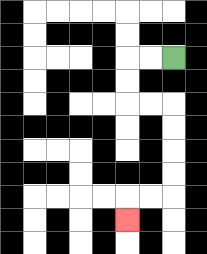{'start': '[7, 2]', 'end': '[5, 9]', 'path_directions': 'L,L,D,D,R,R,D,D,D,D,L,L,D', 'path_coordinates': '[[7, 2], [6, 2], [5, 2], [5, 3], [5, 4], [6, 4], [7, 4], [7, 5], [7, 6], [7, 7], [7, 8], [6, 8], [5, 8], [5, 9]]'}